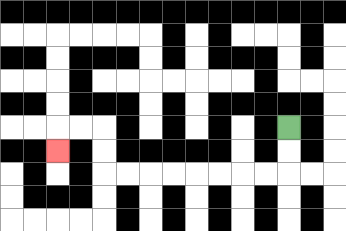{'start': '[12, 5]', 'end': '[2, 6]', 'path_directions': 'D,D,L,L,L,L,L,L,L,L,U,U,L,L,D', 'path_coordinates': '[[12, 5], [12, 6], [12, 7], [11, 7], [10, 7], [9, 7], [8, 7], [7, 7], [6, 7], [5, 7], [4, 7], [4, 6], [4, 5], [3, 5], [2, 5], [2, 6]]'}